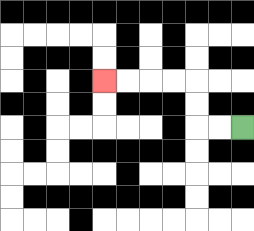{'start': '[10, 5]', 'end': '[4, 3]', 'path_directions': 'L,L,U,U,L,L,L,L', 'path_coordinates': '[[10, 5], [9, 5], [8, 5], [8, 4], [8, 3], [7, 3], [6, 3], [5, 3], [4, 3]]'}